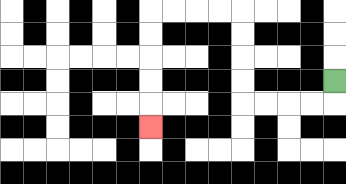{'start': '[14, 3]', 'end': '[6, 5]', 'path_directions': 'D,L,L,L,L,U,U,U,U,L,L,L,L,D,D,D,D,D', 'path_coordinates': '[[14, 3], [14, 4], [13, 4], [12, 4], [11, 4], [10, 4], [10, 3], [10, 2], [10, 1], [10, 0], [9, 0], [8, 0], [7, 0], [6, 0], [6, 1], [6, 2], [6, 3], [6, 4], [6, 5]]'}